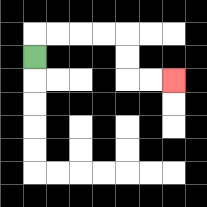{'start': '[1, 2]', 'end': '[7, 3]', 'path_directions': 'U,R,R,R,R,D,D,R,R', 'path_coordinates': '[[1, 2], [1, 1], [2, 1], [3, 1], [4, 1], [5, 1], [5, 2], [5, 3], [6, 3], [7, 3]]'}